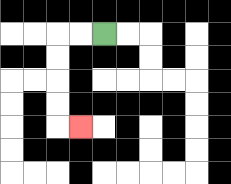{'start': '[4, 1]', 'end': '[3, 5]', 'path_directions': 'L,L,D,D,D,D,R', 'path_coordinates': '[[4, 1], [3, 1], [2, 1], [2, 2], [2, 3], [2, 4], [2, 5], [3, 5]]'}